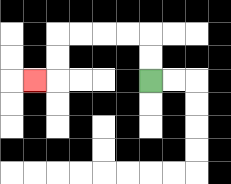{'start': '[6, 3]', 'end': '[1, 3]', 'path_directions': 'U,U,L,L,L,L,D,D,L', 'path_coordinates': '[[6, 3], [6, 2], [6, 1], [5, 1], [4, 1], [3, 1], [2, 1], [2, 2], [2, 3], [1, 3]]'}